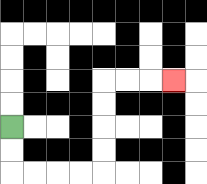{'start': '[0, 5]', 'end': '[7, 3]', 'path_directions': 'D,D,R,R,R,R,U,U,U,U,R,R,R', 'path_coordinates': '[[0, 5], [0, 6], [0, 7], [1, 7], [2, 7], [3, 7], [4, 7], [4, 6], [4, 5], [4, 4], [4, 3], [5, 3], [6, 3], [7, 3]]'}